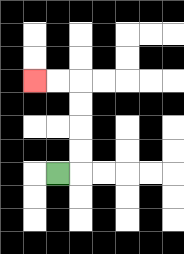{'start': '[2, 7]', 'end': '[1, 3]', 'path_directions': 'R,U,U,U,U,L,L', 'path_coordinates': '[[2, 7], [3, 7], [3, 6], [3, 5], [3, 4], [3, 3], [2, 3], [1, 3]]'}